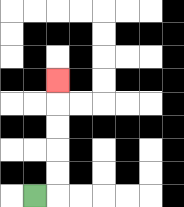{'start': '[1, 8]', 'end': '[2, 3]', 'path_directions': 'R,U,U,U,U,U', 'path_coordinates': '[[1, 8], [2, 8], [2, 7], [2, 6], [2, 5], [2, 4], [2, 3]]'}